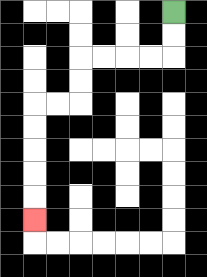{'start': '[7, 0]', 'end': '[1, 9]', 'path_directions': 'D,D,L,L,L,L,D,D,L,L,D,D,D,D,D', 'path_coordinates': '[[7, 0], [7, 1], [7, 2], [6, 2], [5, 2], [4, 2], [3, 2], [3, 3], [3, 4], [2, 4], [1, 4], [1, 5], [1, 6], [1, 7], [1, 8], [1, 9]]'}